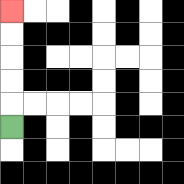{'start': '[0, 5]', 'end': '[0, 0]', 'path_directions': 'U,U,U,U,U', 'path_coordinates': '[[0, 5], [0, 4], [0, 3], [0, 2], [0, 1], [0, 0]]'}